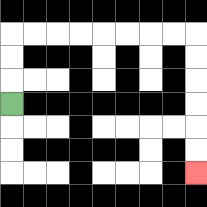{'start': '[0, 4]', 'end': '[8, 7]', 'path_directions': 'U,U,U,R,R,R,R,R,R,R,R,D,D,D,D,D,D', 'path_coordinates': '[[0, 4], [0, 3], [0, 2], [0, 1], [1, 1], [2, 1], [3, 1], [4, 1], [5, 1], [6, 1], [7, 1], [8, 1], [8, 2], [8, 3], [8, 4], [8, 5], [8, 6], [8, 7]]'}